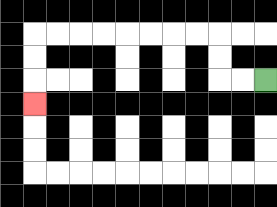{'start': '[11, 3]', 'end': '[1, 4]', 'path_directions': 'L,L,U,U,L,L,L,L,L,L,L,L,D,D,D', 'path_coordinates': '[[11, 3], [10, 3], [9, 3], [9, 2], [9, 1], [8, 1], [7, 1], [6, 1], [5, 1], [4, 1], [3, 1], [2, 1], [1, 1], [1, 2], [1, 3], [1, 4]]'}